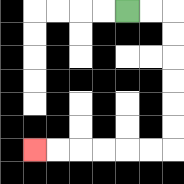{'start': '[5, 0]', 'end': '[1, 6]', 'path_directions': 'R,R,D,D,D,D,D,D,L,L,L,L,L,L', 'path_coordinates': '[[5, 0], [6, 0], [7, 0], [7, 1], [7, 2], [7, 3], [7, 4], [7, 5], [7, 6], [6, 6], [5, 6], [4, 6], [3, 6], [2, 6], [1, 6]]'}